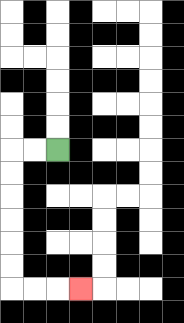{'start': '[2, 6]', 'end': '[3, 12]', 'path_directions': 'L,L,D,D,D,D,D,D,R,R,R', 'path_coordinates': '[[2, 6], [1, 6], [0, 6], [0, 7], [0, 8], [0, 9], [0, 10], [0, 11], [0, 12], [1, 12], [2, 12], [3, 12]]'}